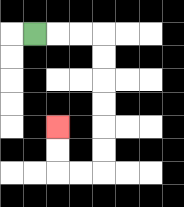{'start': '[1, 1]', 'end': '[2, 5]', 'path_directions': 'R,R,R,D,D,D,D,D,D,L,L,U,U', 'path_coordinates': '[[1, 1], [2, 1], [3, 1], [4, 1], [4, 2], [4, 3], [4, 4], [4, 5], [4, 6], [4, 7], [3, 7], [2, 7], [2, 6], [2, 5]]'}